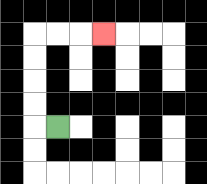{'start': '[2, 5]', 'end': '[4, 1]', 'path_directions': 'L,U,U,U,U,R,R,R', 'path_coordinates': '[[2, 5], [1, 5], [1, 4], [1, 3], [1, 2], [1, 1], [2, 1], [3, 1], [4, 1]]'}